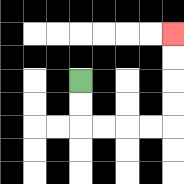{'start': '[3, 3]', 'end': '[7, 1]', 'path_directions': 'D,D,R,R,R,R,U,U,U,U', 'path_coordinates': '[[3, 3], [3, 4], [3, 5], [4, 5], [5, 5], [6, 5], [7, 5], [7, 4], [7, 3], [7, 2], [7, 1]]'}